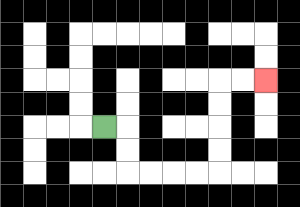{'start': '[4, 5]', 'end': '[11, 3]', 'path_directions': 'R,D,D,R,R,R,R,U,U,U,U,R,R', 'path_coordinates': '[[4, 5], [5, 5], [5, 6], [5, 7], [6, 7], [7, 7], [8, 7], [9, 7], [9, 6], [9, 5], [9, 4], [9, 3], [10, 3], [11, 3]]'}